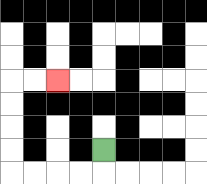{'start': '[4, 6]', 'end': '[2, 3]', 'path_directions': 'D,L,L,L,L,U,U,U,U,R,R', 'path_coordinates': '[[4, 6], [4, 7], [3, 7], [2, 7], [1, 7], [0, 7], [0, 6], [0, 5], [0, 4], [0, 3], [1, 3], [2, 3]]'}